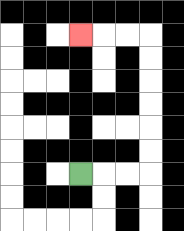{'start': '[3, 7]', 'end': '[3, 1]', 'path_directions': 'R,R,R,U,U,U,U,U,U,L,L,L', 'path_coordinates': '[[3, 7], [4, 7], [5, 7], [6, 7], [6, 6], [6, 5], [6, 4], [6, 3], [6, 2], [6, 1], [5, 1], [4, 1], [3, 1]]'}